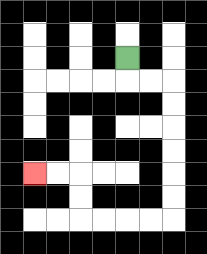{'start': '[5, 2]', 'end': '[1, 7]', 'path_directions': 'D,R,R,D,D,D,D,D,D,L,L,L,L,U,U,L,L', 'path_coordinates': '[[5, 2], [5, 3], [6, 3], [7, 3], [7, 4], [7, 5], [7, 6], [7, 7], [7, 8], [7, 9], [6, 9], [5, 9], [4, 9], [3, 9], [3, 8], [3, 7], [2, 7], [1, 7]]'}